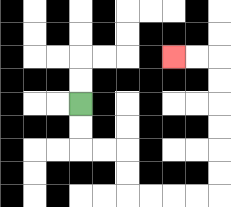{'start': '[3, 4]', 'end': '[7, 2]', 'path_directions': 'D,D,R,R,D,D,R,R,R,R,U,U,U,U,U,U,L,L', 'path_coordinates': '[[3, 4], [3, 5], [3, 6], [4, 6], [5, 6], [5, 7], [5, 8], [6, 8], [7, 8], [8, 8], [9, 8], [9, 7], [9, 6], [9, 5], [9, 4], [9, 3], [9, 2], [8, 2], [7, 2]]'}